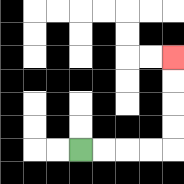{'start': '[3, 6]', 'end': '[7, 2]', 'path_directions': 'R,R,R,R,U,U,U,U', 'path_coordinates': '[[3, 6], [4, 6], [5, 6], [6, 6], [7, 6], [7, 5], [7, 4], [7, 3], [7, 2]]'}